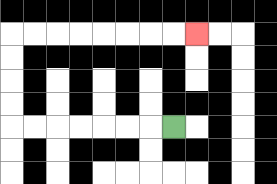{'start': '[7, 5]', 'end': '[8, 1]', 'path_directions': 'L,L,L,L,L,L,L,U,U,U,U,R,R,R,R,R,R,R,R', 'path_coordinates': '[[7, 5], [6, 5], [5, 5], [4, 5], [3, 5], [2, 5], [1, 5], [0, 5], [0, 4], [0, 3], [0, 2], [0, 1], [1, 1], [2, 1], [3, 1], [4, 1], [5, 1], [6, 1], [7, 1], [8, 1]]'}